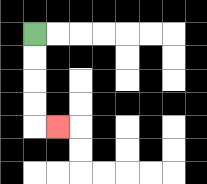{'start': '[1, 1]', 'end': '[2, 5]', 'path_directions': 'D,D,D,D,R', 'path_coordinates': '[[1, 1], [1, 2], [1, 3], [1, 4], [1, 5], [2, 5]]'}